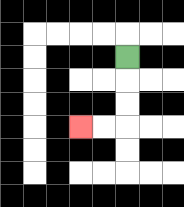{'start': '[5, 2]', 'end': '[3, 5]', 'path_directions': 'D,D,D,L,L', 'path_coordinates': '[[5, 2], [5, 3], [5, 4], [5, 5], [4, 5], [3, 5]]'}